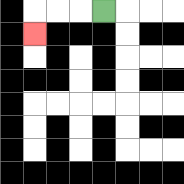{'start': '[4, 0]', 'end': '[1, 1]', 'path_directions': 'L,L,L,D', 'path_coordinates': '[[4, 0], [3, 0], [2, 0], [1, 0], [1, 1]]'}